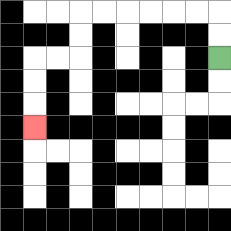{'start': '[9, 2]', 'end': '[1, 5]', 'path_directions': 'U,U,L,L,L,L,L,L,D,D,L,L,D,D,D', 'path_coordinates': '[[9, 2], [9, 1], [9, 0], [8, 0], [7, 0], [6, 0], [5, 0], [4, 0], [3, 0], [3, 1], [3, 2], [2, 2], [1, 2], [1, 3], [1, 4], [1, 5]]'}